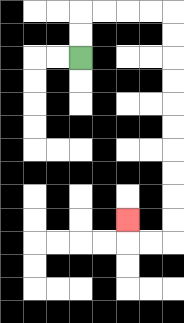{'start': '[3, 2]', 'end': '[5, 9]', 'path_directions': 'U,U,R,R,R,R,D,D,D,D,D,D,D,D,D,D,L,L,U', 'path_coordinates': '[[3, 2], [3, 1], [3, 0], [4, 0], [5, 0], [6, 0], [7, 0], [7, 1], [7, 2], [7, 3], [7, 4], [7, 5], [7, 6], [7, 7], [7, 8], [7, 9], [7, 10], [6, 10], [5, 10], [5, 9]]'}